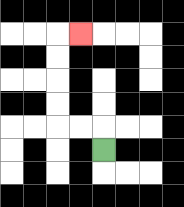{'start': '[4, 6]', 'end': '[3, 1]', 'path_directions': 'U,L,L,U,U,U,U,R', 'path_coordinates': '[[4, 6], [4, 5], [3, 5], [2, 5], [2, 4], [2, 3], [2, 2], [2, 1], [3, 1]]'}